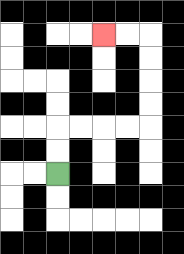{'start': '[2, 7]', 'end': '[4, 1]', 'path_directions': 'U,U,R,R,R,R,U,U,U,U,L,L', 'path_coordinates': '[[2, 7], [2, 6], [2, 5], [3, 5], [4, 5], [5, 5], [6, 5], [6, 4], [6, 3], [6, 2], [6, 1], [5, 1], [4, 1]]'}